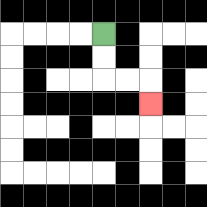{'start': '[4, 1]', 'end': '[6, 4]', 'path_directions': 'D,D,R,R,D', 'path_coordinates': '[[4, 1], [4, 2], [4, 3], [5, 3], [6, 3], [6, 4]]'}